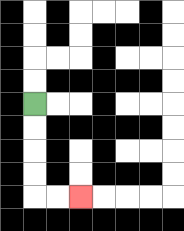{'start': '[1, 4]', 'end': '[3, 8]', 'path_directions': 'D,D,D,D,R,R', 'path_coordinates': '[[1, 4], [1, 5], [1, 6], [1, 7], [1, 8], [2, 8], [3, 8]]'}